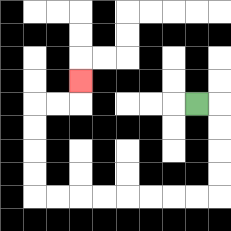{'start': '[8, 4]', 'end': '[3, 3]', 'path_directions': 'R,D,D,D,D,L,L,L,L,L,L,L,L,U,U,U,U,R,R,U', 'path_coordinates': '[[8, 4], [9, 4], [9, 5], [9, 6], [9, 7], [9, 8], [8, 8], [7, 8], [6, 8], [5, 8], [4, 8], [3, 8], [2, 8], [1, 8], [1, 7], [1, 6], [1, 5], [1, 4], [2, 4], [3, 4], [3, 3]]'}